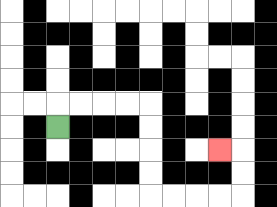{'start': '[2, 5]', 'end': '[9, 6]', 'path_directions': 'U,R,R,R,R,D,D,D,D,R,R,R,R,U,U,L', 'path_coordinates': '[[2, 5], [2, 4], [3, 4], [4, 4], [5, 4], [6, 4], [6, 5], [6, 6], [6, 7], [6, 8], [7, 8], [8, 8], [9, 8], [10, 8], [10, 7], [10, 6], [9, 6]]'}